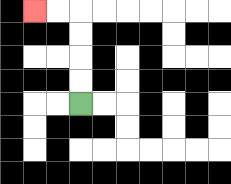{'start': '[3, 4]', 'end': '[1, 0]', 'path_directions': 'U,U,U,U,L,L', 'path_coordinates': '[[3, 4], [3, 3], [3, 2], [3, 1], [3, 0], [2, 0], [1, 0]]'}